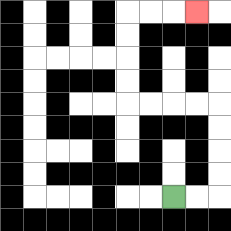{'start': '[7, 8]', 'end': '[8, 0]', 'path_directions': 'R,R,U,U,U,U,L,L,L,L,U,U,U,U,R,R,R', 'path_coordinates': '[[7, 8], [8, 8], [9, 8], [9, 7], [9, 6], [9, 5], [9, 4], [8, 4], [7, 4], [6, 4], [5, 4], [5, 3], [5, 2], [5, 1], [5, 0], [6, 0], [7, 0], [8, 0]]'}